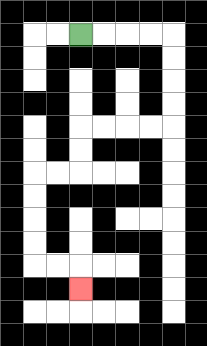{'start': '[3, 1]', 'end': '[3, 12]', 'path_directions': 'R,R,R,R,D,D,D,D,L,L,L,L,D,D,L,L,D,D,D,D,R,R,D', 'path_coordinates': '[[3, 1], [4, 1], [5, 1], [6, 1], [7, 1], [7, 2], [7, 3], [7, 4], [7, 5], [6, 5], [5, 5], [4, 5], [3, 5], [3, 6], [3, 7], [2, 7], [1, 7], [1, 8], [1, 9], [1, 10], [1, 11], [2, 11], [3, 11], [3, 12]]'}